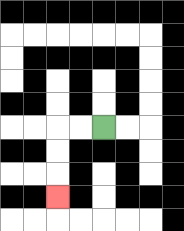{'start': '[4, 5]', 'end': '[2, 8]', 'path_directions': 'L,L,D,D,D', 'path_coordinates': '[[4, 5], [3, 5], [2, 5], [2, 6], [2, 7], [2, 8]]'}